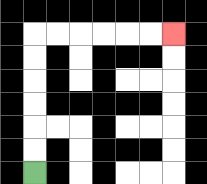{'start': '[1, 7]', 'end': '[7, 1]', 'path_directions': 'U,U,U,U,U,U,R,R,R,R,R,R', 'path_coordinates': '[[1, 7], [1, 6], [1, 5], [1, 4], [1, 3], [1, 2], [1, 1], [2, 1], [3, 1], [4, 1], [5, 1], [6, 1], [7, 1]]'}